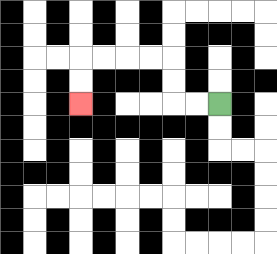{'start': '[9, 4]', 'end': '[3, 4]', 'path_directions': 'L,L,U,U,L,L,L,L,D,D', 'path_coordinates': '[[9, 4], [8, 4], [7, 4], [7, 3], [7, 2], [6, 2], [5, 2], [4, 2], [3, 2], [3, 3], [3, 4]]'}